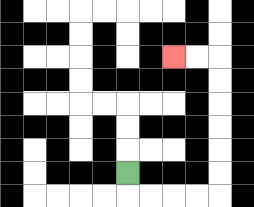{'start': '[5, 7]', 'end': '[7, 2]', 'path_directions': 'D,R,R,R,R,U,U,U,U,U,U,L,L', 'path_coordinates': '[[5, 7], [5, 8], [6, 8], [7, 8], [8, 8], [9, 8], [9, 7], [9, 6], [9, 5], [9, 4], [9, 3], [9, 2], [8, 2], [7, 2]]'}